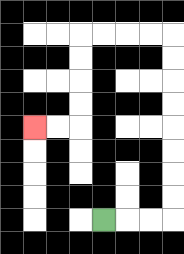{'start': '[4, 9]', 'end': '[1, 5]', 'path_directions': 'R,R,R,U,U,U,U,U,U,U,U,L,L,L,L,D,D,D,D,L,L', 'path_coordinates': '[[4, 9], [5, 9], [6, 9], [7, 9], [7, 8], [7, 7], [7, 6], [7, 5], [7, 4], [7, 3], [7, 2], [7, 1], [6, 1], [5, 1], [4, 1], [3, 1], [3, 2], [3, 3], [3, 4], [3, 5], [2, 5], [1, 5]]'}